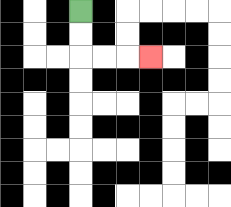{'start': '[3, 0]', 'end': '[6, 2]', 'path_directions': 'D,D,R,R,R', 'path_coordinates': '[[3, 0], [3, 1], [3, 2], [4, 2], [5, 2], [6, 2]]'}